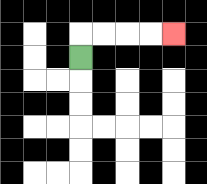{'start': '[3, 2]', 'end': '[7, 1]', 'path_directions': 'U,R,R,R,R', 'path_coordinates': '[[3, 2], [3, 1], [4, 1], [5, 1], [6, 1], [7, 1]]'}